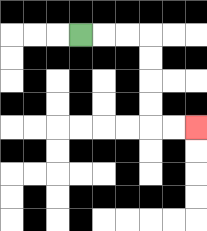{'start': '[3, 1]', 'end': '[8, 5]', 'path_directions': 'R,R,R,D,D,D,D,R,R', 'path_coordinates': '[[3, 1], [4, 1], [5, 1], [6, 1], [6, 2], [6, 3], [6, 4], [6, 5], [7, 5], [8, 5]]'}